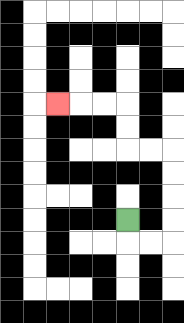{'start': '[5, 9]', 'end': '[2, 4]', 'path_directions': 'D,R,R,U,U,U,U,L,L,U,U,L,L,L', 'path_coordinates': '[[5, 9], [5, 10], [6, 10], [7, 10], [7, 9], [7, 8], [7, 7], [7, 6], [6, 6], [5, 6], [5, 5], [5, 4], [4, 4], [3, 4], [2, 4]]'}